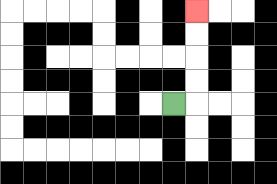{'start': '[7, 4]', 'end': '[8, 0]', 'path_directions': 'R,U,U,U,U', 'path_coordinates': '[[7, 4], [8, 4], [8, 3], [8, 2], [8, 1], [8, 0]]'}